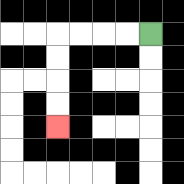{'start': '[6, 1]', 'end': '[2, 5]', 'path_directions': 'L,L,L,L,D,D,D,D', 'path_coordinates': '[[6, 1], [5, 1], [4, 1], [3, 1], [2, 1], [2, 2], [2, 3], [2, 4], [2, 5]]'}